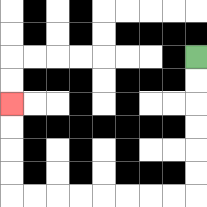{'start': '[8, 2]', 'end': '[0, 4]', 'path_directions': 'D,D,D,D,D,D,L,L,L,L,L,L,L,L,U,U,U,U', 'path_coordinates': '[[8, 2], [8, 3], [8, 4], [8, 5], [8, 6], [8, 7], [8, 8], [7, 8], [6, 8], [5, 8], [4, 8], [3, 8], [2, 8], [1, 8], [0, 8], [0, 7], [0, 6], [0, 5], [0, 4]]'}